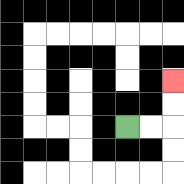{'start': '[5, 5]', 'end': '[7, 3]', 'path_directions': 'R,R,U,U', 'path_coordinates': '[[5, 5], [6, 5], [7, 5], [7, 4], [7, 3]]'}